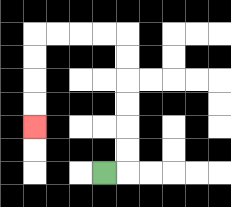{'start': '[4, 7]', 'end': '[1, 5]', 'path_directions': 'R,U,U,U,U,U,U,L,L,L,L,D,D,D,D', 'path_coordinates': '[[4, 7], [5, 7], [5, 6], [5, 5], [5, 4], [5, 3], [5, 2], [5, 1], [4, 1], [3, 1], [2, 1], [1, 1], [1, 2], [1, 3], [1, 4], [1, 5]]'}